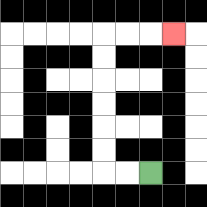{'start': '[6, 7]', 'end': '[7, 1]', 'path_directions': 'L,L,U,U,U,U,U,U,R,R,R', 'path_coordinates': '[[6, 7], [5, 7], [4, 7], [4, 6], [4, 5], [4, 4], [4, 3], [4, 2], [4, 1], [5, 1], [6, 1], [7, 1]]'}